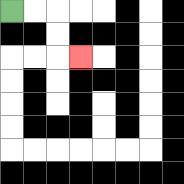{'start': '[0, 0]', 'end': '[3, 2]', 'path_directions': 'R,R,D,D,R', 'path_coordinates': '[[0, 0], [1, 0], [2, 0], [2, 1], [2, 2], [3, 2]]'}